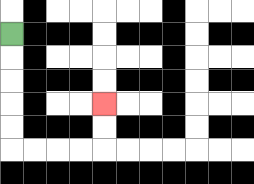{'start': '[0, 1]', 'end': '[4, 4]', 'path_directions': 'D,D,D,D,D,R,R,R,R,U,U', 'path_coordinates': '[[0, 1], [0, 2], [0, 3], [0, 4], [0, 5], [0, 6], [1, 6], [2, 6], [3, 6], [4, 6], [4, 5], [4, 4]]'}